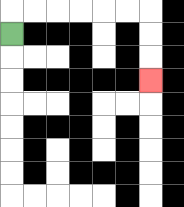{'start': '[0, 1]', 'end': '[6, 3]', 'path_directions': 'U,R,R,R,R,R,R,D,D,D', 'path_coordinates': '[[0, 1], [0, 0], [1, 0], [2, 0], [3, 0], [4, 0], [5, 0], [6, 0], [6, 1], [6, 2], [6, 3]]'}